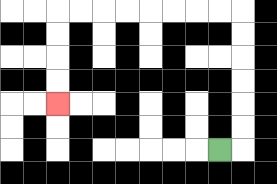{'start': '[9, 6]', 'end': '[2, 4]', 'path_directions': 'R,U,U,U,U,U,U,L,L,L,L,L,L,L,L,D,D,D,D', 'path_coordinates': '[[9, 6], [10, 6], [10, 5], [10, 4], [10, 3], [10, 2], [10, 1], [10, 0], [9, 0], [8, 0], [7, 0], [6, 0], [5, 0], [4, 0], [3, 0], [2, 0], [2, 1], [2, 2], [2, 3], [2, 4]]'}